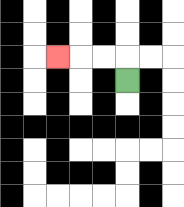{'start': '[5, 3]', 'end': '[2, 2]', 'path_directions': 'U,L,L,L', 'path_coordinates': '[[5, 3], [5, 2], [4, 2], [3, 2], [2, 2]]'}